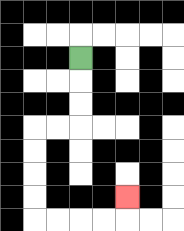{'start': '[3, 2]', 'end': '[5, 8]', 'path_directions': 'D,D,D,L,L,D,D,D,D,R,R,R,R,U', 'path_coordinates': '[[3, 2], [3, 3], [3, 4], [3, 5], [2, 5], [1, 5], [1, 6], [1, 7], [1, 8], [1, 9], [2, 9], [3, 9], [4, 9], [5, 9], [5, 8]]'}